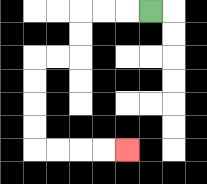{'start': '[6, 0]', 'end': '[5, 6]', 'path_directions': 'L,L,L,D,D,L,L,D,D,D,D,R,R,R,R', 'path_coordinates': '[[6, 0], [5, 0], [4, 0], [3, 0], [3, 1], [3, 2], [2, 2], [1, 2], [1, 3], [1, 4], [1, 5], [1, 6], [2, 6], [3, 6], [4, 6], [5, 6]]'}